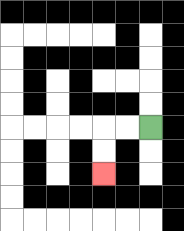{'start': '[6, 5]', 'end': '[4, 7]', 'path_directions': 'L,L,D,D', 'path_coordinates': '[[6, 5], [5, 5], [4, 5], [4, 6], [4, 7]]'}